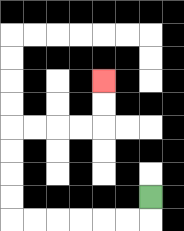{'start': '[6, 8]', 'end': '[4, 3]', 'path_directions': 'D,L,L,L,L,L,L,U,U,U,U,R,R,R,R,U,U', 'path_coordinates': '[[6, 8], [6, 9], [5, 9], [4, 9], [3, 9], [2, 9], [1, 9], [0, 9], [0, 8], [0, 7], [0, 6], [0, 5], [1, 5], [2, 5], [3, 5], [4, 5], [4, 4], [4, 3]]'}